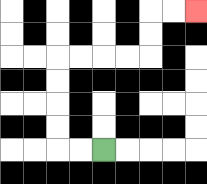{'start': '[4, 6]', 'end': '[8, 0]', 'path_directions': 'L,L,U,U,U,U,R,R,R,R,U,U,R,R', 'path_coordinates': '[[4, 6], [3, 6], [2, 6], [2, 5], [2, 4], [2, 3], [2, 2], [3, 2], [4, 2], [5, 2], [6, 2], [6, 1], [6, 0], [7, 0], [8, 0]]'}